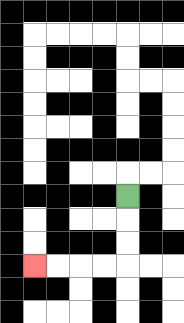{'start': '[5, 8]', 'end': '[1, 11]', 'path_directions': 'D,D,D,L,L,L,L', 'path_coordinates': '[[5, 8], [5, 9], [5, 10], [5, 11], [4, 11], [3, 11], [2, 11], [1, 11]]'}